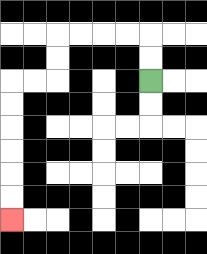{'start': '[6, 3]', 'end': '[0, 9]', 'path_directions': 'U,U,L,L,L,L,D,D,L,L,D,D,D,D,D,D', 'path_coordinates': '[[6, 3], [6, 2], [6, 1], [5, 1], [4, 1], [3, 1], [2, 1], [2, 2], [2, 3], [1, 3], [0, 3], [0, 4], [0, 5], [0, 6], [0, 7], [0, 8], [0, 9]]'}